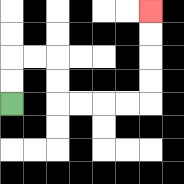{'start': '[0, 4]', 'end': '[6, 0]', 'path_directions': 'U,U,R,R,D,D,R,R,R,R,U,U,U,U', 'path_coordinates': '[[0, 4], [0, 3], [0, 2], [1, 2], [2, 2], [2, 3], [2, 4], [3, 4], [4, 4], [5, 4], [6, 4], [6, 3], [6, 2], [6, 1], [6, 0]]'}